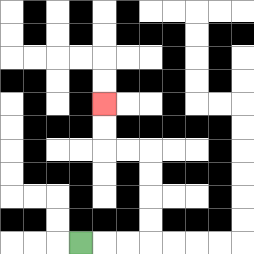{'start': '[3, 10]', 'end': '[4, 4]', 'path_directions': 'R,R,R,U,U,U,U,L,L,U,U', 'path_coordinates': '[[3, 10], [4, 10], [5, 10], [6, 10], [6, 9], [6, 8], [6, 7], [6, 6], [5, 6], [4, 6], [4, 5], [4, 4]]'}